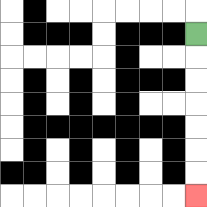{'start': '[8, 1]', 'end': '[8, 8]', 'path_directions': 'D,D,D,D,D,D,D', 'path_coordinates': '[[8, 1], [8, 2], [8, 3], [8, 4], [8, 5], [8, 6], [8, 7], [8, 8]]'}